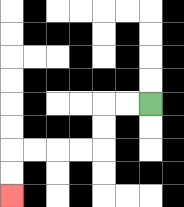{'start': '[6, 4]', 'end': '[0, 8]', 'path_directions': 'L,L,D,D,L,L,L,L,D,D', 'path_coordinates': '[[6, 4], [5, 4], [4, 4], [4, 5], [4, 6], [3, 6], [2, 6], [1, 6], [0, 6], [0, 7], [0, 8]]'}